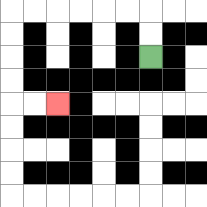{'start': '[6, 2]', 'end': '[2, 4]', 'path_directions': 'U,U,L,L,L,L,L,L,D,D,D,D,R,R', 'path_coordinates': '[[6, 2], [6, 1], [6, 0], [5, 0], [4, 0], [3, 0], [2, 0], [1, 0], [0, 0], [0, 1], [0, 2], [0, 3], [0, 4], [1, 4], [2, 4]]'}